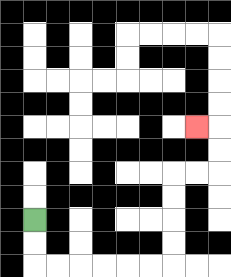{'start': '[1, 9]', 'end': '[8, 5]', 'path_directions': 'D,D,R,R,R,R,R,R,U,U,U,U,R,R,U,U,L', 'path_coordinates': '[[1, 9], [1, 10], [1, 11], [2, 11], [3, 11], [4, 11], [5, 11], [6, 11], [7, 11], [7, 10], [7, 9], [7, 8], [7, 7], [8, 7], [9, 7], [9, 6], [9, 5], [8, 5]]'}